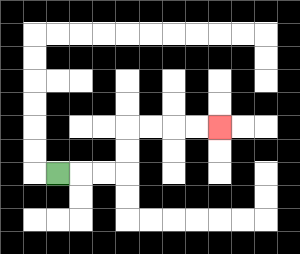{'start': '[2, 7]', 'end': '[9, 5]', 'path_directions': 'R,R,R,U,U,R,R,R,R', 'path_coordinates': '[[2, 7], [3, 7], [4, 7], [5, 7], [5, 6], [5, 5], [6, 5], [7, 5], [8, 5], [9, 5]]'}